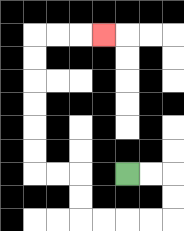{'start': '[5, 7]', 'end': '[4, 1]', 'path_directions': 'R,R,D,D,L,L,L,L,U,U,L,L,U,U,U,U,U,U,R,R,R', 'path_coordinates': '[[5, 7], [6, 7], [7, 7], [7, 8], [7, 9], [6, 9], [5, 9], [4, 9], [3, 9], [3, 8], [3, 7], [2, 7], [1, 7], [1, 6], [1, 5], [1, 4], [1, 3], [1, 2], [1, 1], [2, 1], [3, 1], [4, 1]]'}